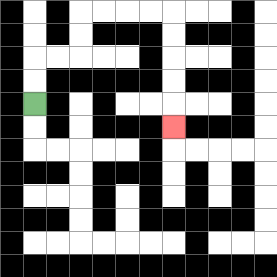{'start': '[1, 4]', 'end': '[7, 5]', 'path_directions': 'U,U,R,R,U,U,R,R,R,R,D,D,D,D,D', 'path_coordinates': '[[1, 4], [1, 3], [1, 2], [2, 2], [3, 2], [3, 1], [3, 0], [4, 0], [5, 0], [6, 0], [7, 0], [7, 1], [7, 2], [7, 3], [7, 4], [7, 5]]'}